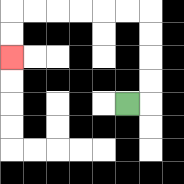{'start': '[5, 4]', 'end': '[0, 2]', 'path_directions': 'R,U,U,U,U,L,L,L,L,L,L,D,D', 'path_coordinates': '[[5, 4], [6, 4], [6, 3], [6, 2], [6, 1], [6, 0], [5, 0], [4, 0], [3, 0], [2, 0], [1, 0], [0, 0], [0, 1], [0, 2]]'}